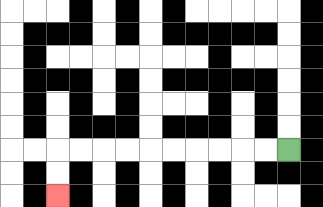{'start': '[12, 6]', 'end': '[2, 8]', 'path_directions': 'L,L,L,L,L,L,L,L,L,L,D,D', 'path_coordinates': '[[12, 6], [11, 6], [10, 6], [9, 6], [8, 6], [7, 6], [6, 6], [5, 6], [4, 6], [3, 6], [2, 6], [2, 7], [2, 8]]'}